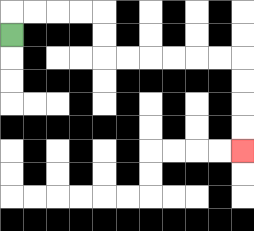{'start': '[0, 1]', 'end': '[10, 6]', 'path_directions': 'U,R,R,R,R,D,D,R,R,R,R,R,R,D,D,D,D', 'path_coordinates': '[[0, 1], [0, 0], [1, 0], [2, 0], [3, 0], [4, 0], [4, 1], [4, 2], [5, 2], [6, 2], [7, 2], [8, 2], [9, 2], [10, 2], [10, 3], [10, 4], [10, 5], [10, 6]]'}